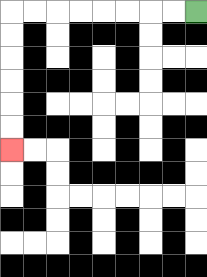{'start': '[8, 0]', 'end': '[0, 6]', 'path_directions': 'L,L,L,L,L,L,L,L,D,D,D,D,D,D', 'path_coordinates': '[[8, 0], [7, 0], [6, 0], [5, 0], [4, 0], [3, 0], [2, 0], [1, 0], [0, 0], [0, 1], [0, 2], [0, 3], [0, 4], [0, 5], [0, 6]]'}